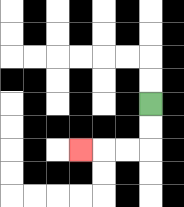{'start': '[6, 4]', 'end': '[3, 6]', 'path_directions': 'D,D,L,L,L', 'path_coordinates': '[[6, 4], [6, 5], [6, 6], [5, 6], [4, 6], [3, 6]]'}